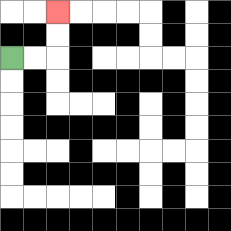{'start': '[0, 2]', 'end': '[2, 0]', 'path_directions': 'R,R,U,U', 'path_coordinates': '[[0, 2], [1, 2], [2, 2], [2, 1], [2, 0]]'}